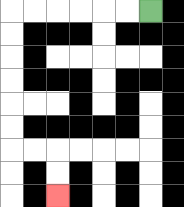{'start': '[6, 0]', 'end': '[2, 8]', 'path_directions': 'L,L,L,L,L,L,D,D,D,D,D,D,R,R,D,D', 'path_coordinates': '[[6, 0], [5, 0], [4, 0], [3, 0], [2, 0], [1, 0], [0, 0], [0, 1], [0, 2], [0, 3], [0, 4], [0, 5], [0, 6], [1, 6], [2, 6], [2, 7], [2, 8]]'}